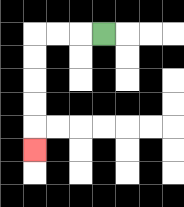{'start': '[4, 1]', 'end': '[1, 6]', 'path_directions': 'L,L,L,D,D,D,D,D', 'path_coordinates': '[[4, 1], [3, 1], [2, 1], [1, 1], [1, 2], [1, 3], [1, 4], [1, 5], [1, 6]]'}